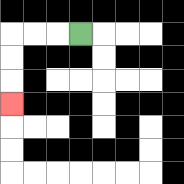{'start': '[3, 1]', 'end': '[0, 4]', 'path_directions': 'L,L,L,D,D,D', 'path_coordinates': '[[3, 1], [2, 1], [1, 1], [0, 1], [0, 2], [0, 3], [0, 4]]'}